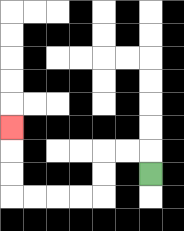{'start': '[6, 7]', 'end': '[0, 5]', 'path_directions': 'U,L,L,D,D,L,L,L,L,U,U,U', 'path_coordinates': '[[6, 7], [6, 6], [5, 6], [4, 6], [4, 7], [4, 8], [3, 8], [2, 8], [1, 8], [0, 8], [0, 7], [0, 6], [0, 5]]'}